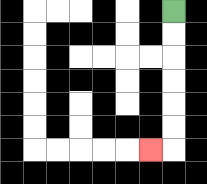{'start': '[7, 0]', 'end': '[6, 6]', 'path_directions': 'D,D,D,D,D,D,L', 'path_coordinates': '[[7, 0], [7, 1], [7, 2], [7, 3], [7, 4], [7, 5], [7, 6], [6, 6]]'}